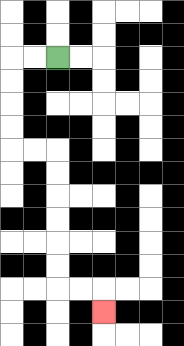{'start': '[2, 2]', 'end': '[4, 13]', 'path_directions': 'L,L,D,D,D,D,R,R,D,D,D,D,D,D,R,R,D', 'path_coordinates': '[[2, 2], [1, 2], [0, 2], [0, 3], [0, 4], [0, 5], [0, 6], [1, 6], [2, 6], [2, 7], [2, 8], [2, 9], [2, 10], [2, 11], [2, 12], [3, 12], [4, 12], [4, 13]]'}